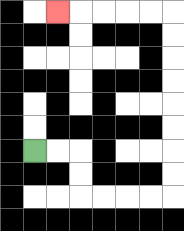{'start': '[1, 6]', 'end': '[2, 0]', 'path_directions': 'R,R,D,D,R,R,R,R,U,U,U,U,U,U,U,U,L,L,L,L,L', 'path_coordinates': '[[1, 6], [2, 6], [3, 6], [3, 7], [3, 8], [4, 8], [5, 8], [6, 8], [7, 8], [7, 7], [7, 6], [7, 5], [7, 4], [7, 3], [7, 2], [7, 1], [7, 0], [6, 0], [5, 0], [4, 0], [3, 0], [2, 0]]'}